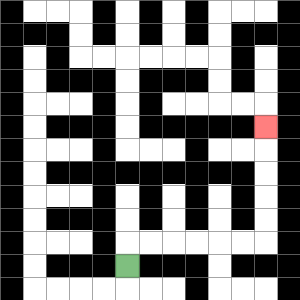{'start': '[5, 11]', 'end': '[11, 5]', 'path_directions': 'U,R,R,R,R,R,R,U,U,U,U,U', 'path_coordinates': '[[5, 11], [5, 10], [6, 10], [7, 10], [8, 10], [9, 10], [10, 10], [11, 10], [11, 9], [11, 8], [11, 7], [11, 6], [11, 5]]'}